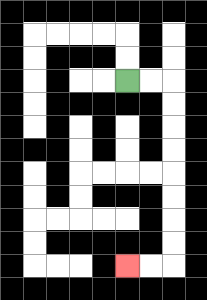{'start': '[5, 3]', 'end': '[5, 11]', 'path_directions': 'R,R,D,D,D,D,D,D,D,D,L,L', 'path_coordinates': '[[5, 3], [6, 3], [7, 3], [7, 4], [7, 5], [7, 6], [7, 7], [7, 8], [7, 9], [7, 10], [7, 11], [6, 11], [5, 11]]'}